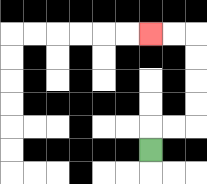{'start': '[6, 6]', 'end': '[6, 1]', 'path_directions': 'U,R,R,U,U,U,U,L,L', 'path_coordinates': '[[6, 6], [6, 5], [7, 5], [8, 5], [8, 4], [8, 3], [8, 2], [8, 1], [7, 1], [6, 1]]'}